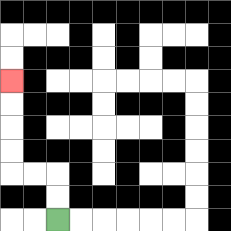{'start': '[2, 9]', 'end': '[0, 3]', 'path_directions': 'U,U,L,L,U,U,U,U', 'path_coordinates': '[[2, 9], [2, 8], [2, 7], [1, 7], [0, 7], [0, 6], [0, 5], [0, 4], [0, 3]]'}